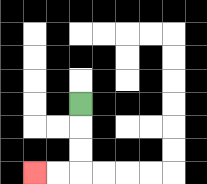{'start': '[3, 4]', 'end': '[1, 7]', 'path_directions': 'D,D,D,L,L', 'path_coordinates': '[[3, 4], [3, 5], [3, 6], [3, 7], [2, 7], [1, 7]]'}